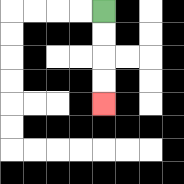{'start': '[4, 0]', 'end': '[4, 4]', 'path_directions': 'D,D,D,D', 'path_coordinates': '[[4, 0], [4, 1], [4, 2], [4, 3], [4, 4]]'}